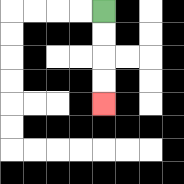{'start': '[4, 0]', 'end': '[4, 4]', 'path_directions': 'D,D,D,D', 'path_coordinates': '[[4, 0], [4, 1], [4, 2], [4, 3], [4, 4]]'}